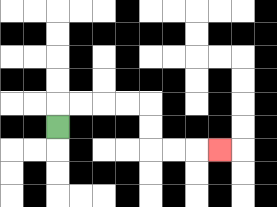{'start': '[2, 5]', 'end': '[9, 6]', 'path_directions': 'U,R,R,R,R,D,D,R,R,R', 'path_coordinates': '[[2, 5], [2, 4], [3, 4], [4, 4], [5, 4], [6, 4], [6, 5], [6, 6], [7, 6], [8, 6], [9, 6]]'}